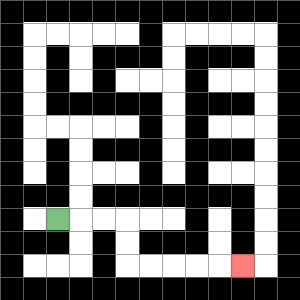{'start': '[2, 9]', 'end': '[10, 11]', 'path_directions': 'R,R,R,D,D,R,R,R,R,R', 'path_coordinates': '[[2, 9], [3, 9], [4, 9], [5, 9], [5, 10], [5, 11], [6, 11], [7, 11], [8, 11], [9, 11], [10, 11]]'}